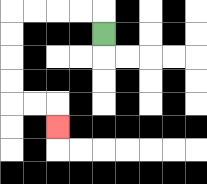{'start': '[4, 1]', 'end': '[2, 5]', 'path_directions': 'U,L,L,L,L,D,D,D,D,R,R,D', 'path_coordinates': '[[4, 1], [4, 0], [3, 0], [2, 0], [1, 0], [0, 0], [0, 1], [0, 2], [0, 3], [0, 4], [1, 4], [2, 4], [2, 5]]'}